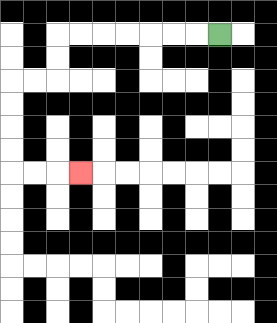{'start': '[9, 1]', 'end': '[3, 7]', 'path_directions': 'L,L,L,L,L,L,L,D,D,L,L,D,D,D,D,R,R,R', 'path_coordinates': '[[9, 1], [8, 1], [7, 1], [6, 1], [5, 1], [4, 1], [3, 1], [2, 1], [2, 2], [2, 3], [1, 3], [0, 3], [0, 4], [0, 5], [0, 6], [0, 7], [1, 7], [2, 7], [3, 7]]'}